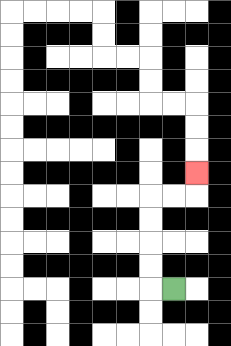{'start': '[7, 12]', 'end': '[8, 7]', 'path_directions': 'L,U,U,U,U,R,R,U', 'path_coordinates': '[[7, 12], [6, 12], [6, 11], [6, 10], [6, 9], [6, 8], [7, 8], [8, 8], [8, 7]]'}